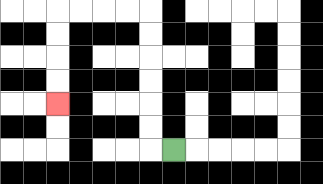{'start': '[7, 6]', 'end': '[2, 4]', 'path_directions': 'L,U,U,U,U,U,U,L,L,L,L,D,D,D,D', 'path_coordinates': '[[7, 6], [6, 6], [6, 5], [6, 4], [6, 3], [6, 2], [6, 1], [6, 0], [5, 0], [4, 0], [3, 0], [2, 0], [2, 1], [2, 2], [2, 3], [2, 4]]'}